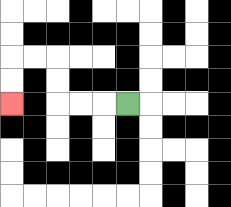{'start': '[5, 4]', 'end': '[0, 4]', 'path_directions': 'L,L,L,U,U,L,L,D,D', 'path_coordinates': '[[5, 4], [4, 4], [3, 4], [2, 4], [2, 3], [2, 2], [1, 2], [0, 2], [0, 3], [0, 4]]'}